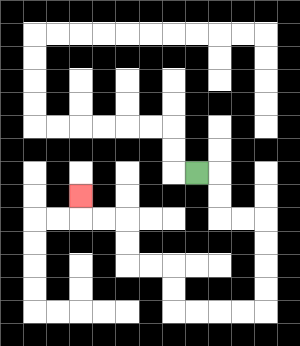{'start': '[8, 7]', 'end': '[3, 8]', 'path_directions': 'R,D,D,R,R,D,D,D,D,L,L,L,L,U,U,L,L,U,U,L,L,U', 'path_coordinates': '[[8, 7], [9, 7], [9, 8], [9, 9], [10, 9], [11, 9], [11, 10], [11, 11], [11, 12], [11, 13], [10, 13], [9, 13], [8, 13], [7, 13], [7, 12], [7, 11], [6, 11], [5, 11], [5, 10], [5, 9], [4, 9], [3, 9], [3, 8]]'}